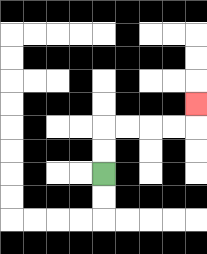{'start': '[4, 7]', 'end': '[8, 4]', 'path_directions': 'U,U,R,R,R,R,U', 'path_coordinates': '[[4, 7], [4, 6], [4, 5], [5, 5], [6, 5], [7, 5], [8, 5], [8, 4]]'}